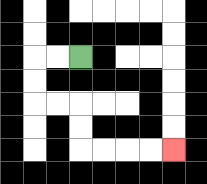{'start': '[3, 2]', 'end': '[7, 6]', 'path_directions': 'L,L,D,D,R,R,D,D,R,R,R,R', 'path_coordinates': '[[3, 2], [2, 2], [1, 2], [1, 3], [1, 4], [2, 4], [3, 4], [3, 5], [3, 6], [4, 6], [5, 6], [6, 6], [7, 6]]'}